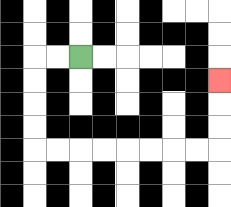{'start': '[3, 2]', 'end': '[9, 3]', 'path_directions': 'L,L,D,D,D,D,R,R,R,R,R,R,R,R,U,U,U', 'path_coordinates': '[[3, 2], [2, 2], [1, 2], [1, 3], [1, 4], [1, 5], [1, 6], [2, 6], [3, 6], [4, 6], [5, 6], [6, 6], [7, 6], [8, 6], [9, 6], [9, 5], [9, 4], [9, 3]]'}